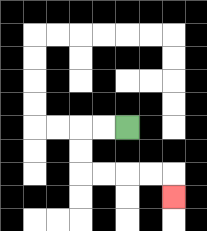{'start': '[5, 5]', 'end': '[7, 8]', 'path_directions': 'L,L,D,D,R,R,R,R,D', 'path_coordinates': '[[5, 5], [4, 5], [3, 5], [3, 6], [3, 7], [4, 7], [5, 7], [6, 7], [7, 7], [7, 8]]'}